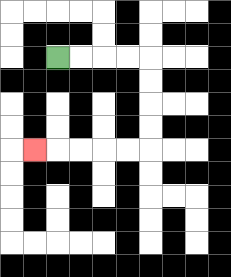{'start': '[2, 2]', 'end': '[1, 6]', 'path_directions': 'R,R,R,R,D,D,D,D,L,L,L,L,L', 'path_coordinates': '[[2, 2], [3, 2], [4, 2], [5, 2], [6, 2], [6, 3], [6, 4], [6, 5], [6, 6], [5, 6], [4, 6], [3, 6], [2, 6], [1, 6]]'}